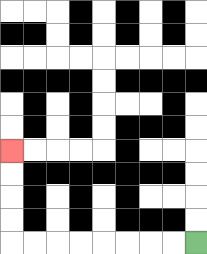{'start': '[8, 10]', 'end': '[0, 6]', 'path_directions': 'L,L,L,L,L,L,L,L,U,U,U,U', 'path_coordinates': '[[8, 10], [7, 10], [6, 10], [5, 10], [4, 10], [3, 10], [2, 10], [1, 10], [0, 10], [0, 9], [0, 8], [0, 7], [0, 6]]'}